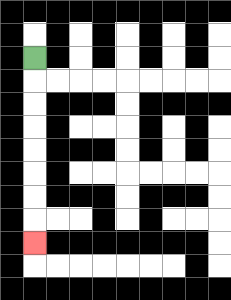{'start': '[1, 2]', 'end': '[1, 10]', 'path_directions': 'D,D,D,D,D,D,D,D', 'path_coordinates': '[[1, 2], [1, 3], [1, 4], [1, 5], [1, 6], [1, 7], [1, 8], [1, 9], [1, 10]]'}